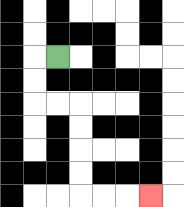{'start': '[2, 2]', 'end': '[6, 8]', 'path_directions': 'L,D,D,R,R,D,D,D,D,R,R,R', 'path_coordinates': '[[2, 2], [1, 2], [1, 3], [1, 4], [2, 4], [3, 4], [3, 5], [3, 6], [3, 7], [3, 8], [4, 8], [5, 8], [6, 8]]'}